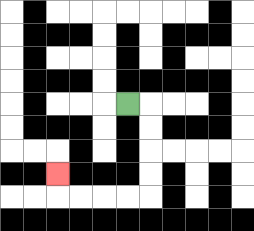{'start': '[5, 4]', 'end': '[2, 7]', 'path_directions': 'R,D,D,D,D,L,L,L,L,U', 'path_coordinates': '[[5, 4], [6, 4], [6, 5], [6, 6], [6, 7], [6, 8], [5, 8], [4, 8], [3, 8], [2, 8], [2, 7]]'}